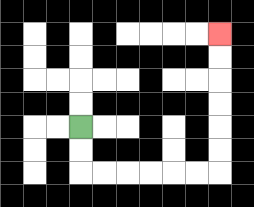{'start': '[3, 5]', 'end': '[9, 1]', 'path_directions': 'D,D,R,R,R,R,R,R,U,U,U,U,U,U', 'path_coordinates': '[[3, 5], [3, 6], [3, 7], [4, 7], [5, 7], [6, 7], [7, 7], [8, 7], [9, 7], [9, 6], [9, 5], [9, 4], [9, 3], [9, 2], [9, 1]]'}